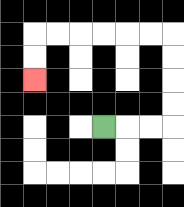{'start': '[4, 5]', 'end': '[1, 3]', 'path_directions': 'R,R,R,U,U,U,U,L,L,L,L,L,L,D,D', 'path_coordinates': '[[4, 5], [5, 5], [6, 5], [7, 5], [7, 4], [7, 3], [7, 2], [7, 1], [6, 1], [5, 1], [4, 1], [3, 1], [2, 1], [1, 1], [1, 2], [1, 3]]'}